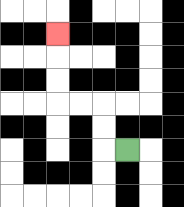{'start': '[5, 6]', 'end': '[2, 1]', 'path_directions': 'L,U,U,L,L,U,U,U', 'path_coordinates': '[[5, 6], [4, 6], [4, 5], [4, 4], [3, 4], [2, 4], [2, 3], [2, 2], [2, 1]]'}